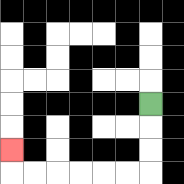{'start': '[6, 4]', 'end': '[0, 6]', 'path_directions': 'D,D,D,L,L,L,L,L,L,U', 'path_coordinates': '[[6, 4], [6, 5], [6, 6], [6, 7], [5, 7], [4, 7], [3, 7], [2, 7], [1, 7], [0, 7], [0, 6]]'}